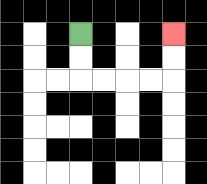{'start': '[3, 1]', 'end': '[7, 1]', 'path_directions': 'D,D,R,R,R,R,U,U', 'path_coordinates': '[[3, 1], [3, 2], [3, 3], [4, 3], [5, 3], [6, 3], [7, 3], [7, 2], [7, 1]]'}